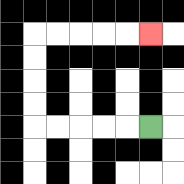{'start': '[6, 5]', 'end': '[6, 1]', 'path_directions': 'L,L,L,L,L,U,U,U,U,R,R,R,R,R', 'path_coordinates': '[[6, 5], [5, 5], [4, 5], [3, 5], [2, 5], [1, 5], [1, 4], [1, 3], [1, 2], [1, 1], [2, 1], [3, 1], [4, 1], [5, 1], [6, 1]]'}